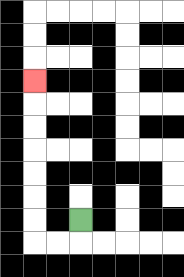{'start': '[3, 9]', 'end': '[1, 3]', 'path_directions': 'D,L,L,U,U,U,U,U,U,U', 'path_coordinates': '[[3, 9], [3, 10], [2, 10], [1, 10], [1, 9], [1, 8], [1, 7], [1, 6], [1, 5], [1, 4], [1, 3]]'}